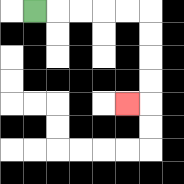{'start': '[1, 0]', 'end': '[5, 4]', 'path_directions': 'R,R,R,R,R,D,D,D,D,L', 'path_coordinates': '[[1, 0], [2, 0], [3, 0], [4, 0], [5, 0], [6, 0], [6, 1], [6, 2], [6, 3], [6, 4], [5, 4]]'}